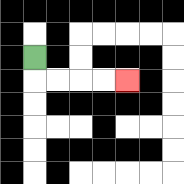{'start': '[1, 2]', 'end': '[5, 3]', 'path_directions': 'D,R,R,R,R', 'path_coordinates': '[[1, 2], [1, 3], [2, 3], [3, 3], [4, 3], [5, 3]]'}